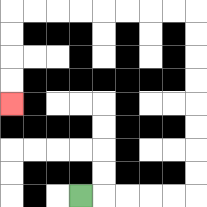{'start': '[3, 8]', 'end': '[0, 4]', 'path_directions': 'R,R,R,R,R,U,U,U,U,U,U,U,U,L,L,L,L,L,L,L,L,D,D,D,D', 'path_coordinates': '[[3, 8], [4, 8], [5, 8], [6, 8], [7, 8], [8, 8], [8, 7], [8, 6], [8, 5], [8, 4], [8, 3], [8, 2], [8, 1], [8, 0], [7, 0], [6, 0], [5, 0], [4, 0], [3, 0], [2, 0], [1, 0], [0, 0], [0, 1], [0, 2], [0, 3], [0, 4]]'}